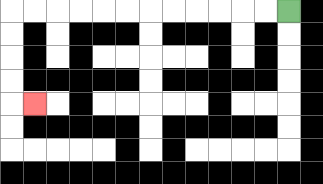{'start': '[12, 0]', 'end': '[1, 4]', 'path_directions': 'L,L,L,L,L,L,L,L,L,L,L,L,D,D,D,D,R', 'path_coordinates': '[[12, 0], [11, 0], [10, 0], [9, 0], [8, 0], [7, 0], [6, 0], [5, 0], [4, 0], [3, 0], [2, 0], [1, 0], [0, 0], [0, 1], [0, 2], [0, 3], [0, 4], [1, 4]]'}